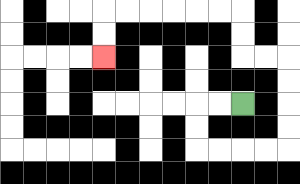{'start': '[10, 4]', 'end': '[4, 2]', 'path_directions': 'L,L,D,D,R,R,R,R,U,U,U,U,L,L,U,U,L,L,L,L,L,L,D,D', 'path_coordinates': '[[10, 4], [9, 4], [8, 4], [8, 5], [8, 6], [9, 6], [10, 6], [11, 6], [12, 6], [12, 5], [12, 4], [12, 3], [12, 2], [11, 2], [10, 2], [10, 1], [10, 0], [9, 0], [8, 0], [7, 0], [6, 0], [5, 0], [4, 0], [4, 1], [4, 2]]'}